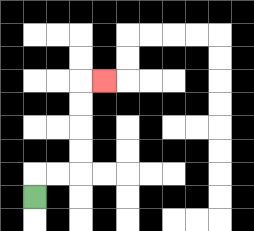{'start': '[1, 8]', 'end': '[4, 3]', 'path_directions': 'U,R,R,U,U,U,U,R', 'path_coordinates': '[[1, 8], [1, 7], [2, 7], [3, 7], [3, 6], [3, 5], [3, 4], [3, 3], [4, 3]]'}